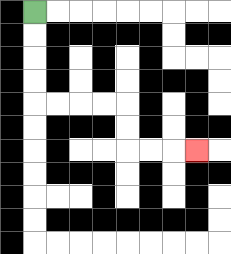{'start': '[1, 0]', 'end': '[8, 6]', 'path_directions': 'D,D,D,D,R,R,R,R,D,D,R,R,R', 'path_coordinates': '[[1, 0], [1, 1], [1, 2], [1, 3], [1, 4], [2, 4], [3, 4], [4, 4], [5, 4], [5, 5], [5, 6], [6, 6], [7, 6], [8, 6]]'}